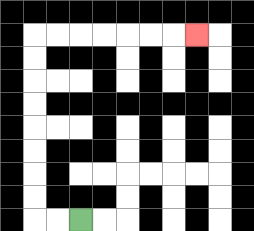{'start': '[3, 9]', 'end': '[8, 1]', 'path_directions': 'L,L,U,U,U,U,U,U,U,U,R,R,R,R,R,R,R', 'path_coordinates': '[[3, 9], [2, 9], [1, 9], [1, 8], [1, 7], [1, 6], [1, 5], [1, 4], [1, 3], [1, 2], [1, 1], [2, 1], [3, 1], [4, 1], [5, 1], [6, 1], [7, 1], [8, 1]]'}